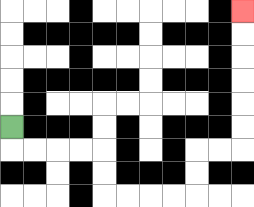{'start': '[0, 5]', 'end': '[10, 0]', 'path_directions': 'D,R,R,R,R,D,D,R,R,R,R,U,U,R,R,U,U,U,U,U,U', 'path_coordinates': '[[0, 5], [0, 6], [1, 6], [2, 6], [3, 6], [4, 6], [4, 7], [4, 8], [5, 8], [6, 8], [7, 8], [8, 8], [8, 7], [8, 6], [9, 6], [10, 6], [10, 5], [10, 4], [10, 3], [10, 2], [10, 1], [10, 0]]'}